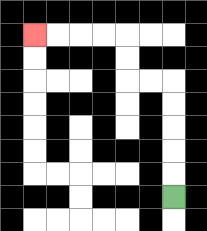{'start': '[7, 8]', 'end': '[1, 1]', 'path_directions': 'U,U,U,U,U,L,L,U,U,L,L,L,L', 'path_coordinates': '[[7, 8], [7, 7], [7, 6], [7, 5], [7, 4], [7, 3], [6, 3], [5, 3], [5, 2], [5, 1], [4, 1], [3, 1], [2, 1], [1, 1]]'}